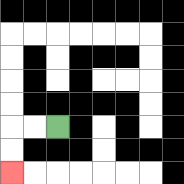{'start': '[2, 5]', 'end': '[0, 7]', 'path_directions': 'L,L,D,D', 'path_coordinates': '[[2, 5], [1, 5], [0, 5], [0, 6], [0, 7]]'}